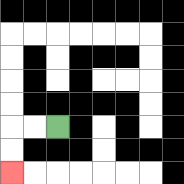{'start': '[2, 5]', 'end': '[0, 7]', 'path_directions': 'L,L,D,D', 'path_coordinates': '[[2, 5], [1, 5], [0, 5], [0, 6], [0, 7]]'}